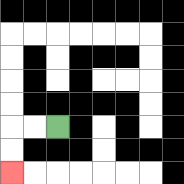{'start': '[2, 5]', 'end': '[0, 7]', 'path_directions': 'L,L,D,D', 'path_coordinates': '[[2, 5], [1, 5], [0, 5], [0, 6], [0, 7]]'}